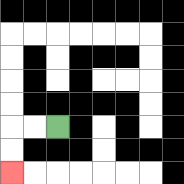{'start': '[2, 5]', 'end': '[0, 7]', 'path_directions': 'L,L,D,D', 'path_coordinates': '[[2, 5], [1, 5], [0, 5], [0, 6], [0, 7]]'}